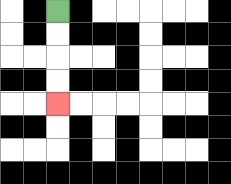{'start': '[2, 0]', 'end': '[2, 4]', 'path_directions': 'D,D,D,D', 'path_coordinates': '[[2, 0], [2, 1], [2, 2], [2, 3], [2, 4]]'}